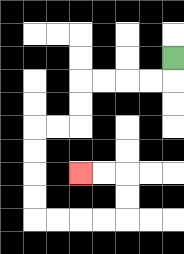{'start': '[7, 2]', 'end': '[3, 7]', 'path_directions': 'D,L,L,L,L,D,D,L,L,D,D,D,D,R,R,R,R,U,U,L,L', 'path_coordinates': '[[7, 2], [7, 3], [6, 3], [5, 3], [4, 3], [3, 3], [3, 4], [3, 5], [2, 5], [1, 5], [1, 6], [1, 7], [1, 8], [1, 9], [2, 9], [3, 9], [4, 9], [5, 9], [5, 8], [5, 7], [4, 7], [3, 7]]'}